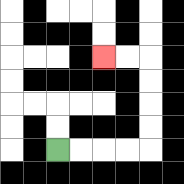{'start': '[2, 6]', 'end': '[4, 2]', 'path_directions': 'R,R,R,R,U,U,U,U,L,L', 'path_coordinates': '[[2, 6], [3, 6], [4, 6], [5, 6], [6, 6], [6, 5], [6, 4], [6, 3], [6, 2], [5, 2], [4, 2]]'}